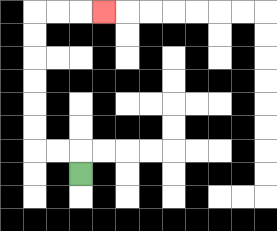{'start': '[3, 7]', 'end': '[4, 0]', 'path_directions': 'U,L,L,U,U,U,U,U,U,R,R,R', 'path_coordinates': '[[3, 7], [3, 6], [2, 6], [1, 6], [1, 5], [1, 4], [1, 3], [1, 2], [1, 1], [1, 0], [2, 0], [3, 0], [4, 0]]'}